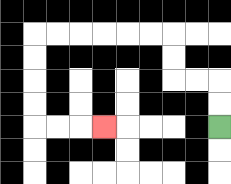{'start': '[9, 5]', 'end': '[4, 5]', 'path_directions': 'U,U,L,L,U,U,L,L,L,L,L,L,D,D,D,D,R,R,R', 'path_coordinates': '[[9, 5], [9, 4], [9, 3], [8, 3], [7, 3], [7, 2], [7, 1], [6, 1], [5, 1], [4, 1], [3, 1], [2, 1], [1, 1], [1, 2], [1, 3], [1, 4], [1, 5], [2, 5], [3, 5], [4, 5]]'}